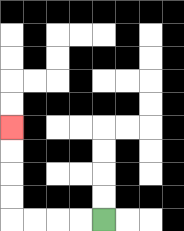{'start': '[4, 9]', 'end': '[0, 5]', 'path_directions': 'L,L,L,L,U,U,U,U', 'path_coordinates': '[[4, 9], [3, 9], [2, 9], [1, 9], [0, 9], [0, 8], [0, 7], [0, 6], [0, 5]]'}